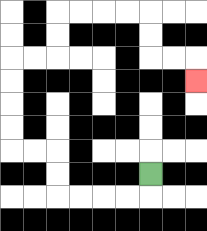{'start': '[6, 7]', 'end': '[8, 3]', 'path_directions': 'D,L,L,L,L,U,U,L,L,U,U,U,U,R,R,U,U,R,R,R,R,D,D,R,R,D', 'path_coordinates': '[[6, 7], [6, 8], [5, 8], [4, 8], [3, 8], [2, 8], [2, 7], [2, 6], [1, 6], [0, 6], [0, 5], [0, 4], [0, 3], [0, 2], [1, 2], [2, 2], [2, 1], [2, 0], [3, 0], [4, 0], [5, 0], [6, 0], [6, 1], [6, 2], [7, 2], [8, 2], [8, 3]]'}